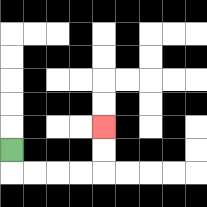{'start': '[0, 6]', 'end': '[4, 5]', 'path_directions': 'D,R,R,R,R,U,U', 'path_coordinates': '[[0, 6], [0, 7], [1, 7], [2, 7], [3, 7], [4, 7], [4, 6], [4, 5]]'}